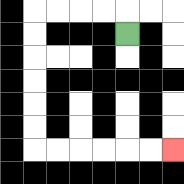{'start': '[5, 1]', 'end': '[7, 6]', 'path_directions': 'U,L,L,L,L,D,D,D,D,D,D,R,R,R,R,R,R', 'path_coordinates': '[[5, 1], [5, 0], [4, 0], [3, 0], [2, 0], [1, 0], [1, 1], [1, 2], [1, 3], [1, 4], [1, 5], [1, 6], [2, 6], [3, 6], [4, 6], [5, 6], [6, 6], [7, 6]]'}